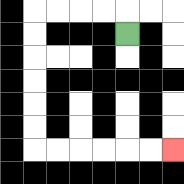{'start': '[5, 1]', 'end': '[7, 6]', 'path_directions': 'U,L,L,L,L,D,D,D,D,D,D,R,R,R,R,R,R', 'path_coordinates': '[[5, 1], [5, 0], [4, 0], [3, 0], [2, 0], [1, 0], [1, 1], [1, 2], [1, 3], [1, 4], [1, 5], [1, 6], [2, 6], [3, 6], [4, 6], [5, 6], [6, 6], [7, 6]]'}